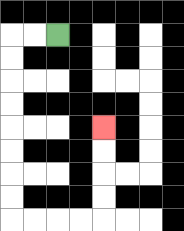{'start': '[2, 1]', 'end': '[4, 5]', 'path_directions': 'L,L,D,D,D,D,D,D,D,D,R,R,R,R,U,U,U,U', 'path_coordinates': '[[2, 1], [1, 1], [0, 1], [0, 2], [0, 3], [0, 4], [0, 5], [0, 6], [0, 7], [0, 8], [0, 9], [1, 9], [2, 9], [3, 9], [4, 9], [4, 8], [4, 7], [4, 6], [4, 5]]'}